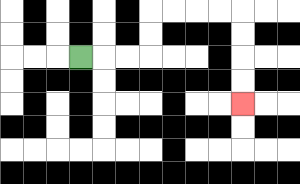{'start': '[3, 2]', 'end': '[10, 4]', 'path_directions': 'R,R,R,U,U,R,R,R,R,D,D,D,D', 'path_coordinates': '[[3, 2], [4, 2], [5, 2], [6, 2], [6, 1], [6, 0], [7, 0], [8, 0], [9, 0], [10, 0], [10, 1], [10, 2], [10, 3], [10, 4]]'}